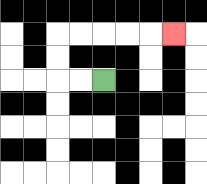{'start': '[4, 3]', 'end': '[7, 1]', 'path_directions': 'L,L,U,U,R,R,R,R,R', 'path_coordinates': '[[4, 3], [3, 3], [2, 3], [2, 2], [2, 1], [3, 1], [4, 1], [5, 1], [6, 1], [7, 1]]'}